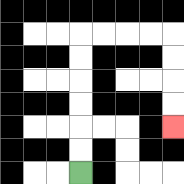{'start': '[3, 7]', 'end': '[7, 5]', 'path_directions': 'U,U,U,U,U,U,R,R,R,R,D,D,D,D', 'path_coordinates': '[[3, 7], [3, 6], [3, 5], [3, 4], [3, 3], [3, 2], [3, 1], [4, 1], [5, 1], [6, 1], [7, 1], [7, 2], [7, 3], [7, 4], [7, 5]]'}